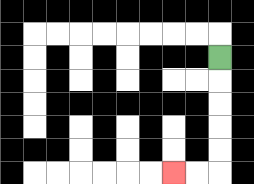{'start': '[9, 2]', 'end': '[7, 7]', 'path_directions': 'D,D,D,D,D,L,L', 'path_coordinates': '[[9, 2], [9, 3], [9, 4], [9, 5], [9, 6], [9, 7], [8, 7], [7, 7]]'}